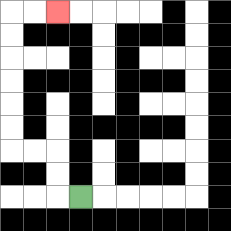{'start': '[3, 8]', 'end': '[2, 0]', 'path_directions': 'L,U,U,L,L,U,U,U,U,U,U,R,R', 'path_coordinates': '[[3, 8], [2, 8], [2, 7], [2, 6], [1, 6], [0, 6], [0, 5], [0, 4], [0, 3], [0, 2], [0, 1], [0, 0], [1, 0], [2, 0]]'}